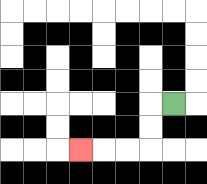{'start': '[7, 4]', 'end': '[3, 6]', 'path_directions': 'L,D,D,L,L,L', 'path_coordinates': '[[7, 4], [6, 4], [6, 5], [6, 6], [5, 6], [4, 6], [3, 6]]'}